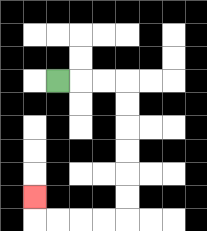{'start': '[2, 3]', 'end': '[1, 8]', 'path_directions': 'R,R,R,D,D,D,D,D,D,L,L,L,L,U', 'path_coordinates': '[[2, 3], [3, 3], [4, 3], [5, 3], [5, 4], [5, 5], [5, 6], [5, 7], [5, 8], [5, 9], [4, 9], [3, 9], [2, 9], [1, 9], [1, 8]]'}